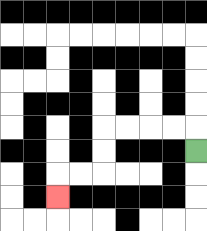{'start': '[8, 6]', 'end': '[2, 8]', 'path_directions': 'U,L,L,L,L,D,D,L,L,D', 'path_coordinates': '[[8, 6], [8, 5], [7, 5], [6, 5], [5, 5], [4, 5], [4, 6], [4, 7], [3, 7], [2, 7], [2, 8]]'}